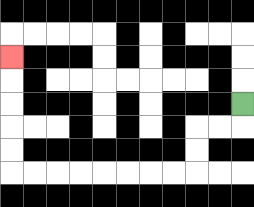{'start': '[10, 4]', 'end': '[0, 2]', 'path_directions': 'D,L,L,D,D,L,L,L,L,L,L,L,L,U,U,U,U,U', 'path_coordinates': '[[10, 4], [10, 5], [9, 5], [8, 5], [8, 6], [8, 7], [7, 7], [6, 7], [5, 7], [4, 7], [3, 7], [2, 7], [1, 7], [0, 7], [0, 6], [0, 5], [0, 4], [0, 3], [0, 2]]'}